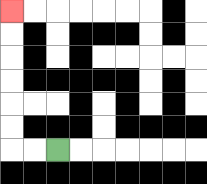{'start': '[2, 6]', 'end': '[0, 0]', 'path_directions': 'L,L,U,U,U,U,U,U', 'path_coordinates': '[[2, 6], [1, 6], [0, 6], [0, 5], [0, 4], [0, 3], [0, 2], [0, 1], [0, 0]]'}